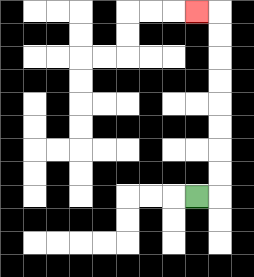{'start': '[8, 8]', 'end': '[8, 0]', 'path_directions': 'R,U,U,U,U,U,U,U,U,L', 'path_coordinates': '[[8, 8], [9, 8], [9, 7], [9, 6], [9, 5], [9, 4], [9, 3], [9, 2], [9, 1], [9, 0], [8, 0]]'}